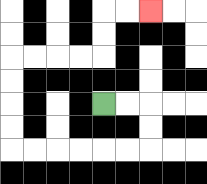{'start': '[4, 4]', 'end': '[6, 0]', 'path_directions': 'R,R,D,D,L,L,L,L,L,L,U,U,U,U,R,R,R,R,U,U,R,R', 'path_coordinates': '[[4, 4], [5, 4], [6, 4], [6, 5], [6, 6], [5, 6], [4, 6], [3, 6], [2, 6], [1, 6], [0, 6], [0, 5], [0, 4], [0, 3], [0, 2], [1, 2], [2, 2], [3, 2], [4, 2], [4, 1], [4, 0], [5, 0], [6, 0]]'}